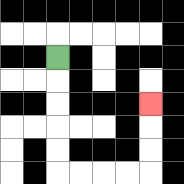{'start': '[2, 2]', 'end': '[6, 4]', 'path_directions': 'D,D,D,D,D,R,R,R,R,U,U,U', 'path_coordinates': '[[2, 2], [2, 3], [2, 4], [2, 5], [2, 6], [2, 7], [3, 7], [4, 7], [5, 7], [6, 7], [6, 6], [6, 5], [6, 4]]'}